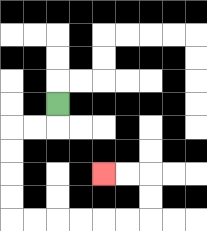{'start': '[2, 4]', 'end': '[4, 7]', 'path_directions': 'D,L,L,D,D,D,D,R,R,R,R,R,R,U,U,L,L', 'path_coordinates': '[[2, 4], [2, 5], [1, 5], [0, 5], [0, 6], [0, 7], [0, 8], [0, 9], [1, 9], [2, 9], [3, 9], [4, 9], [5, 9], [6, 9], [6, 8], [6, 7], [5, 7], [4, 7]]'}